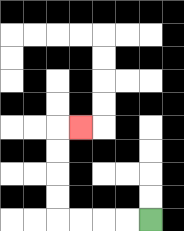{'start': '[6, 9]', 'end': '[3, 5]', 'path_directions': 'L,L,L,L,U,U,U,U,R', 'path_coordinates': '[[6, 9], [5, 9], [4, 9], [3, 9], [2, 9], [2, 8], [2, 7], [2, 6], [2, 5], [3, 5]]'}